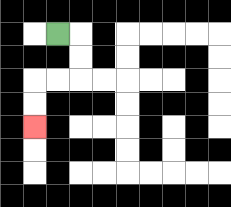{'start': '[2, 1]', 'end': '[1, 5]', 'path_directions': 'R,D,D,L,L,D,D', 'path_coordinates': '[[2, 1], [3, 1], [3, 2], [3, 3], [2, 3], [1, 3], [1, 4], [1, 5]]'}